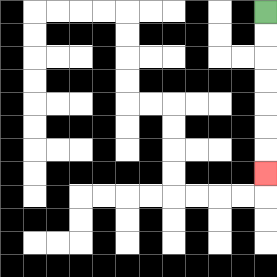{'start': '[11, 0]', 'end': '[11, 7]', 'path_directions': 'D,D,D,D,D,D,D', 'path_coordinates': '[[11, 0], [11, 1], [11, 2], [11, 3], [11, 4], [11, 5], [11, 6], [11, 7]]'}